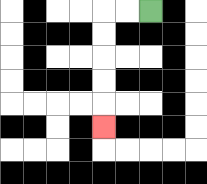{'start': '[6, 0]', 'end': '[4, 5]', 'path_directions': 'L,L,D,D,D,D,D', 'path_coordinates': '[[6, 0], [5, 0], [4, 0], [4, 1], [4, 2], [4, 3], [4, 4], [4, 5]]'}